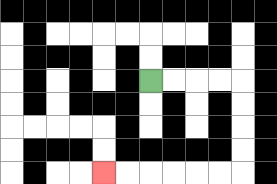{'start': '[6, 3]', 'end': '[4, 7]', 'path_directions': 'R,R,R,R,D,D,D,D,L,L,L,L,L,L', 'path_coordinates': '[[6, 3], [7, 3], [8, 3], [9, 3], [10, 3], [10, 4], [10, 5], [10, 6], [10, 7], [9, 7], [8, 7], [7, 7], [6, 7], [5, 7], [4, 7]]'}